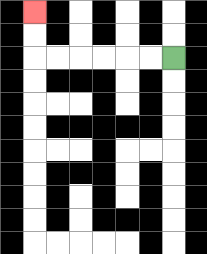{'start': '[7, 2]', 'end': '[1, 0]', 'path_directions': 'L,L,L,L,L,L,U,U', 'path_coordinates': '[[7, 2], [6, 2], [5, 2], [4, 2], [3, 2], [2, 2], [1, 2], [1, 1], [1, 0]]'}